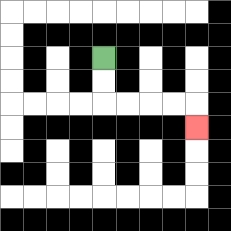{'start': '[4, 2]', 'end': '[8, 5]', 'path_directions': 'D,D,R,R,R,R,D', 'path_coordinates': '[[4, 2], [4, 3], [4, 4], [5, 4], [6, 4], [7, 4], [8, 4], [8, 5]]'}